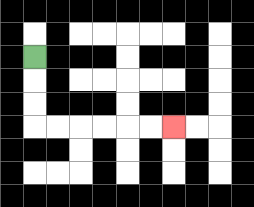{'start': '[1, 2]', 'end': '[7, 5]', 'path_directions': 'D,D,D,R,R,R,R,R,R', 'path_coordinates': '[[1, 2], [1, 3], [1, 4], [1, 5], [2, 5], [3, 5], [4, 5], [5, 5], [6, 5], [7, 5]]'}